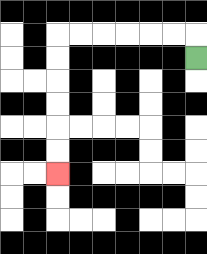{'start': '[8, 2]', 'end': '[2, 7]', 'path_directions': 'U,L,L,L,L,L,L,D,D,D,D,D,D', 'path_coordinates': '[[8, 2], [8, 1], [7, 1], [6, 1], [5, 1], [4, 1], [3, 1], [2, 1], [2, 2], [2, 3], [2, 4], [2, 5], [2, 6], [2, 7]]'}